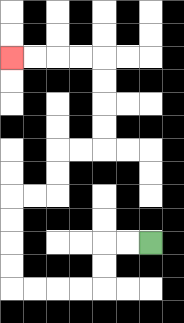{'start': '[6, 10]', 'end': '[0, 2]', 'path_directions': 'L,L,D,D,L,L,L,L,U,U,U,U,R,R,U,U,R,R,U,U,U,U,L,L,L,L', 'path_coordinates': '[[6, 10], [5, 10], [4, 10], [4, 11], [4, 12], [3, 12], [2, 12], [1, 12], [0, 12], [0, 11], [0, 10], [0, 9], [0, 8], [1, 8], [2, 8], [2, 7], [2, 6], [3, 6], [4, 6], [4, 5], [4, 4], [4, 3], [4, 2], [3, 2], [2, 2], [1, 2], [0, 2]]'}